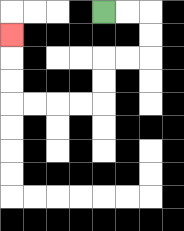{'start': '[4, 0]', 'end': '[0, 1]', 'path_directions': 'R,R,D,D,L,L,D,D,L,L,L,L,U,U,U', 'path_coordinates': '[[4, 0], [5, 0], [6, 0], [6, 1], [6, 2], [5, 2], [4, 2], [4, 3], [4, 4], [3, 4], [2, 4], [1, 4], [0, 4], [0, 3], [0, 2], [0, 1]]'}